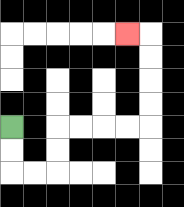{'start': '[0, 5]', 'end': '[5, 1]', 'path_directions': 'D,D,R,R,U,U,R,R,R,R,U,U,U,U,L', 'path_coordinates': '[[0, 5], [0, 6], [0, 7], [1, 7], [2, 7], [2, 6], [2, 5], [3, 5], [4, 5], [5, 5], [6, 5], [6, 4], [6, 3], [6, 2], [6, 1], [5, 1]]'}